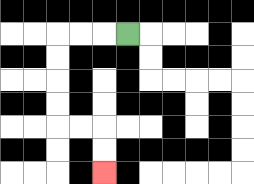{'start': '[5, 1]', 'end': '[4, 7]', 'path_directions': 'L,L,L,D,D,D,D,R,R,D,D', 'path_coordinates': '[[5, 1], [4, 1], [3, 1], [2, 1], [2, 2], [2, 3], [2, 4], [2, 5], [3, 5], [4, 5], [4, 6], [4, 7]]'}